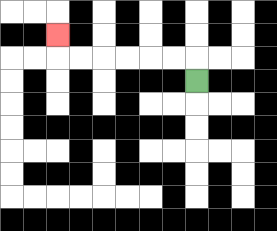{'start': '[8, 3]', 'end': '[2, 1]', 'path_directions': 'U,L,L,L,L,L,L,U', 'path_coordinates': '[[8, 3], [8, 2], [7, 2], [6, 2], [5, 2], [4, 2], [3, 2], [2, 2], [2, 1]]'}